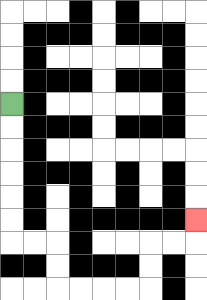{'start': '[0, 4]', 'end': '[8, 9]', 'path_directions': 'D,D,D,D,D,D,R,R,D,D,R,R,R,R,U,U,R,R,U', 'path_coordinates': '[[0, 4], [0, 5], [0, 6], [0, 7], [0, 8], [0, 9], [0, 10], [1, 10], [2, 10], [2, 11], [2, 12], [3, 12], [4, 12], [5, 12], [6, 12], [6, 11], [6, 10], [7, 10], [8, 10], [8, 9]]'}